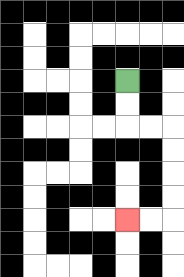{'start': '[5, 3]', 'end': '[5, 9]', 'path_directions': 'D,D,R,R,D,D,D,D,L,L', 'path_coordinates': '[[5, 3], [5, 4], [5, 5], [6, 5], [7, 5], [7, 6], [7, 7], [7, 8], [7, 9], [6, 9], [5, 9]]'}